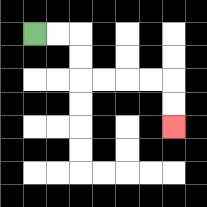{'start': '[1, 1]', 'end': '[7, 5]', 'path_directions': 'R,R,D,D,R,R,R,R,D,D', 'path_coordinates': '[[1, 1], [2, 1], [3, 1], [3, 2], [3, 3], [4, 3], [5, 3], [6, 3], [7, 3], [7, 4], [7, 5]]'}